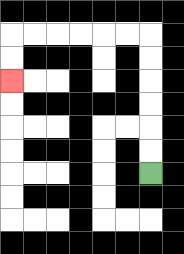{'start': '[6, 7]', 'end': '[0, 3]', 'path_directions': 'U,U,U,U,U,U,L,L,L,L,L,L,D,D', 'path_coordinates': '[[6, 7], [6, 6], [6, 5], [6, 4], [6, 3], [6, 2], [6, 1], [5, 1], [4, 1], [3, 1], [2, 1], [1, 1], [0, 1], [0, 2], [0, 3]]'}